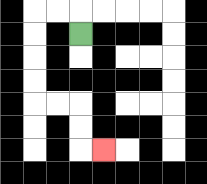{'start': '[3, 1]', 'end': '[4, 6]', 'path_directions': 'U,L,L,D,D,D,D,R,R,D,D,R', 'path_coordinates': '[[3, 1], [3, 0], [2, 0], [1, 0], [1, 1], [1, 2], [1, 3], [1, 4], [2, 4], [3, 4], [3, 5], [3, 6], [4, 6]]'}